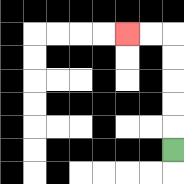{'start': '[7, 6]', 'end': '[5, 1]', 'path_directions': 'U,U,U,U,U,L,L', 'path_coordinates': '[[7, 6], [7, 5], [7, 4], [7, 3], [7, 2], [7, 1], [6, 1], [5, 1]]'}